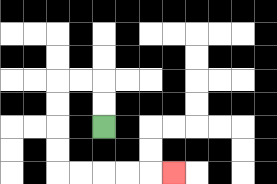{'start': '[4, 5]', 'end': '[7, 7]', 'path_directions': 'U,U,L,L,D,D,D,D,R,R,R,R,R', 'path_coordinates': '[[4, 5], [4, 4], [4, 3], [3, 3], [2, 3], [2, 4], [2, 5], [2, 6], [2, 7], [3, 7], [4, 7], [5, 7], [6, 7], [7, 7]]'}